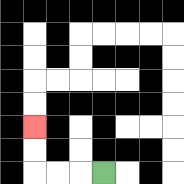{'start': '[4, 7]', 'end': '[1, 5]', 'path_directions': 'L,L,L,U,U', 'path_coordinates': '[[4, 7], [3, 7], [2, 7], [1, 7], [1, 6], [1, 5]]'}